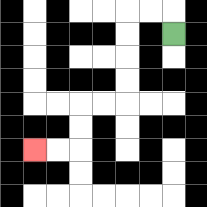{'start': '[7, 1]', 'end': '[1, 6]', 'path_directions': 'U,L,L,D,D,D,D,L,L,D,D,L,L', 'path_coordinates': '[[7, 1], [7, 0], [6, 0], [5, 0], [5, 1], [5, 2], [5, 3], [5, 4], [4, 4], [3, 4], [3, 5], [3, 6], [2, 6], [1, 6]]'}